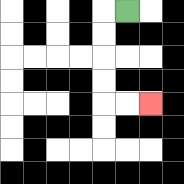{'start': '[5, 0]', 'end': '[6, 4]', 'path_directions': 'L,D,D,D,D,R,R', 'path_coordinates': '[[5, 0], [4, 0], [4, 1], [4, 2], [4, 3], [4, 4], [5, 4], [6, 4]]'}